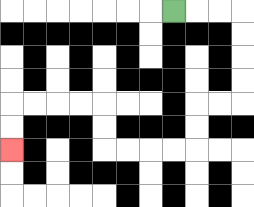{'start': '[7, 0]', 'end': '[0, 6]', 'path_directions': 'R,R,R,D,D,D,D,L,L,D,D,L,L,L,L,U,U,L,L,L,L,D,D', 'path_coordinates': '[[7, 0], [8, 0], [9, 0], [10, 0], [10, 1], [10, 2], [10, 3], [10, 4], [9, 4], [8, 4], [8, 5], [8, 6], [7, 6], [6, 6], [5, 6], [4, 6], [4, 5], [4, 4], [3, 4], [2, 4], [1, 4], [0, 4], [0, 5], [0, 6]]'}